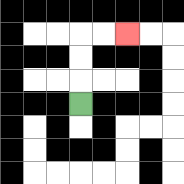{'start': '[3, 4]', 'end': '[5, 1]', 'path_directions': 'U,U,U,R,R', 'path_coordinates': '[[3, 4], [3, 3], [3, 2], [3, 1], [4, 1], [5, 1]]'}